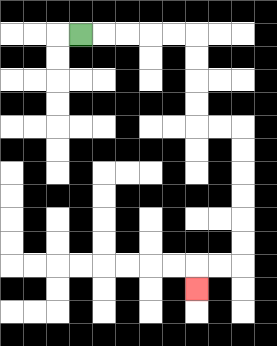{'start': '[3, 1]', 'end': '[8, 12]', 'path_directions': 'R,R,R,R,R,D,D,D,D,R,R,D,D,D,D,D,D,L,L,D', 'path_coordinates': '[[3, 1], [4, 1], [5, 1], [6, 1], [7, 1], [8, 1], [8, 2], [8, 3], [8, 4], [8, 5], [9, 5], [10, 5], [10, 6], [10, 7], [10, 8], [10, 9], [10, 10], [10, 11], [9, 11], [8, 11], [8, 12]]'}